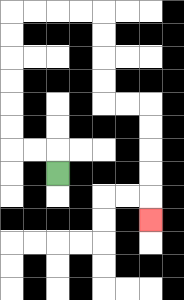{'start': '[2, 7]', 'end': '[6, 9]', 'path_directions': 'U,L,L,U,U,U,U,U,U,R,R,R,R,D,D,D,D,R,R,D,D,D,D,D', 'path_coordinates': '[[2, 7], [2, 6], [1, 6], [0, 6], [0, 5], [0, 4], [0, 3], [0, 2], [0, 1], [0, 0], [1, 0], [2, 0], [3, 0], [4, 0], [4, 1], [4, 2], [4, 3], [4, 4], [5, 4], [6, 4], [6, 5], [6, 6], [6, 7], [6, 8], [6, 9]]'}